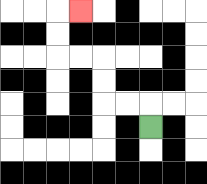{'start': '[6, 5]', 'end': '[3, 0]', 'path_directions': 'U,L,L,U,U,L,L,U,U,R', 'path_coordinates': '[[6, 5], [6, 4], [5, 4], [4, 4], [4, 3], [4, 2], [3, 2], [2, 2], [2, 1], [2, 0], [3, 0]]'}